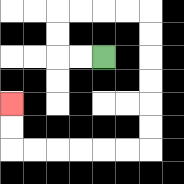{'start': '[4, 2]', 'end': '[0, 4]', 'path_directions': 'L,L,U,U,R,R,R,R,D,D,D,D,D,D,L,L,L,L,L,L,U,U', 'path_coordinates': '[[4, 2], [3, 2], [2, 2], [2, 1], [2, 0], [3, 0], [4, 0], [5, 0], [6, 0], [6, 1], [6, 2], [6, 3], [6, 4], [6, 5], [6, 6], [5, 6], [4, 6], [3, 6], [2, 6], [1, 6], [0, 6], [0, 5], [0, 4]]'}